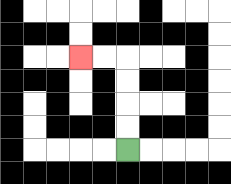{'start': '[5, 6]', 'end': '[3, 2]', 'path_directions': 'U,U,U,U,L,L', 'path_coordinates': '[[5, 6], [5, 5], [5, 4], [5, 3], [5, 2], [4, 2], [3, 2]]'}